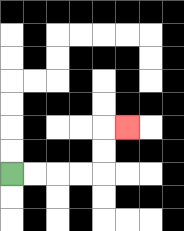{'start': '[0, 7]', 'end': '[5, 5]', 'path_directions': 'R,R,R,R,U,U,R', 'path_coordinates': '[[0, 7], [1, 7], [2, 7], [3, 7], [4, 7], [4, 6], [4, 5], [5, 5]]'}